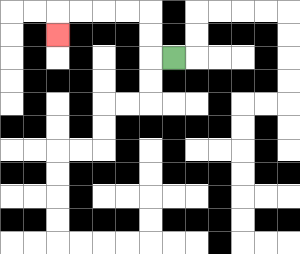{'start': '[7, 2]', 'end': '[2, 1]', 'path_directions': 'L,U,U,L,L,L,L,D', 'path_coordinates': '[[7, 2], [6, 2], [6, 1], [6, 0], [5, 0], [4, 0], [3, 0], [2, 0], [2, 1]]'}